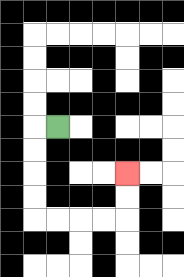{'start': '[2, 5]', 'end': '[5, 7]', 'path_directions': 'L,D,D,D,D,R,R,R,R,U,U', 'path_coordinates': '[[2, 5], [1, 5], [1, 6], [1, 7], [1, 8], [1, 9], [2, 9], [3, 9], [4, 9], [5, 9], [5, 8], [5, 7]]'}